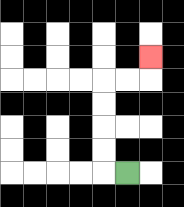{'start': '[5, 7]', 'end': '[6, 2]', 'path_directions': 'L,U,U,U,U,R,R,U', 'path_coordinates': '[[5, 7], [4, 7], [4, 6], [4, 5], [4, 4], [4, 3], [5, 3], [6, 3], [6, 2]]'}